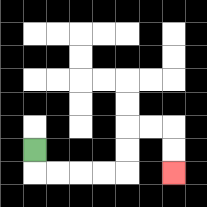{'start': '[1, 6]', 'end': '[7, 7]', 'path_directions': 'D,R,R,R,R,U,U,R,R,D,D', 'path_coordinates': '[[1, 6], [1, 7], [2, 7], [3, 7], [4, 7], [5, 7], [5, 6], [5, 5], [6, 5], [7, 5], [7, 6], [7, 7]]'}